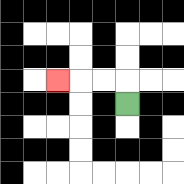{'start': '[5, 4]', 'end': '[2, 3]', 'path_directions': 'U,L,L,L', 'path_coordinates': '[[5, 4], [5, 3], [4, 3], [3, 3], [2, 3]]'}